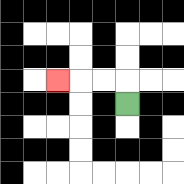{'start': '[5, 4]', 'end': '[2, 3]', 'path_directions': 'U,L,L,L', 'path_coordinates': '[[5, 4], [5, 3], [4, 3], [3, 3], [2, 3]]'}